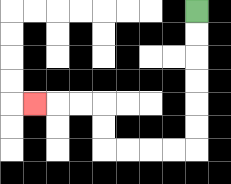{'start': '[8, 0]', 'end': '[1, 4]', 'path_directions': 'D,D,D,D,D,D,L,L,L,L,U,U,L,L,L', 'path_coordinates': '[[8, 0], [8, 1], [8, 2], [8, 3], [8, 4], [8, 5], [8, 6], [7, 6], [6, 6], [5, 6], [4, 6], [4, 5], [4, 4], [3, 4], [2, 4], [1, 4]]'}